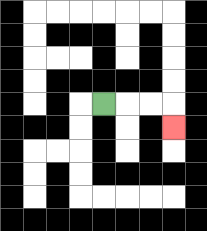{'start': '[4, 4]', 'end': '[7, 5]', 'path_directions': 'R,R,R,D', 'path_coordinates': '[[4, 4], [5, 4], [6, 4], [7, 4], [7, 5]]'}